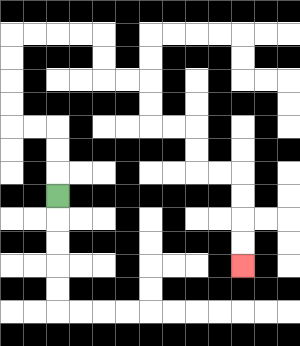{'start': '[2, 8]', 'end': '[10, 11]', 'path_directions': 'U,U,U,L,L,U,U,U,U,R,R,R,R,D,D,R,R,D,D,R,R,D,D,R,R,D,D,D,D', 'path_coordinates': '[[2, 8], [2, 7], [2, 6], [2, 5], [1, 5], [0, 5], [0, 4], [0, 3], [0, 2], [0, 1], [1, 1], [2, 1], [3, 1], [4, 1], [4, 2], [4, 3], [5, 3], [6, 3], [6, 4], [6, 5], [7, 5], [8, 5], [8, 6], [8, 7], [9, 7], [10, 7], [10, 8], [10, 9], [10, 10], [10, 11]]'}